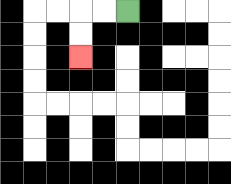{'start': '[5, 0]', 'end': '[3, 2]', 'path_directions': 'L,L,D,D', 'path_coordinates': '[[5, 0], [4, 0], [3, 0], [3, 1], [3, 2]]'}